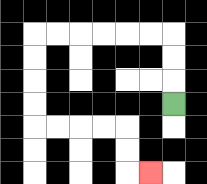{'start': '[7, 4]', 'end': '[6, 7]', 'path_directions': 'U,U,U,L,L,L,L,L,L,D,D,D,D,R,R,R,R,D,D,R', 'path_coordinates': '[[7, 4], [7, 3], [7, 2], [7, 1], [6, 1], [5, 1], [4, 1], [3, 1], [2, 1], [1, 1], [1, 2], [1, 3], [1, 4], [1, 5], [2, 5], [3, 5], [4, 5], [5, 5], [5, 6], [5, 7], [6, 7]]'}